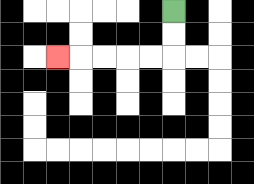{'start': '[7, 0]', 'end': '[2, 2]', 'path_directions': 'D,D,L,L,L,L,L', 'path_coordinates': '[[7, 0], [7, 1], [7, 2], [6, 2], [5, 2], [4, 2], [3, 2], [2, 2]]'}